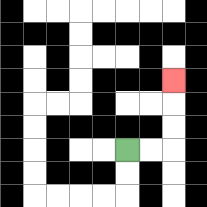{'start': '[5, 6]', 'end': '[7, 3]', 'path_directions': 'R,R,U,U,U', 'path_coordinates': '[[5, 6], [6, 6], [7, 6], [7, 5], [7, 4], [7, 3]]'}